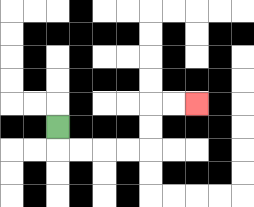{'start': '[2, 5]', 'end': '[8, 4]', 'path_directions': 'D,R,R,R,R,U,U,R,R', 'path_coordinates': '[[2, 5], [2, 6], [3, 6], [4, 6], [5, 6], [6, 6], [6, 5], [6, 4], [7, 4], [8, 4]]'}